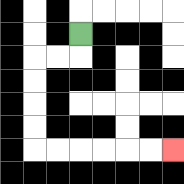{'start': '[3, 1]', 'end': '[7, 6]', 'path_directions': 'D,L,L,D,D,D,D,R,R,R,R,R,R', 'path_coordinates': '[[3, 1], [3, 2], [2, 2], [1, 2], [1, 3], [1, 4], [1, 5], [1, 6], [2, 6], [3, 6], [4, 6], [5, 6], [6, 6], [7, 6]]'}